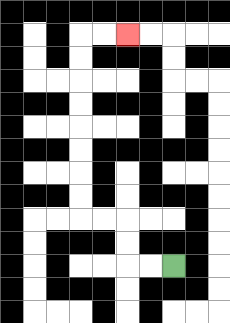{'start': '[7, 11]', 'end': '[5, 1]', 'path_directions': 'L,L,U,U,L,L,U,U,U,U,U,U,U,U,R,R', 'path_coordinates': '[[7, 11], [6, 11], [5, 11], [5, 10], [5, 9], [4, 9], [3, 9], [3, 8], [3, 7], [3, 6], [3, 5], [3, 4], [3, 3], [3, 2], [3, 1], [4, 1], [5, 1]]'}